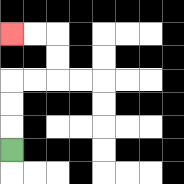{'start': '[0, 6]', 'end': '[0, 1]', 'path_directions': 'U,U,U,R,R,U,U,L,L', 'path_coordinates': '[[0, 6], [0, 5], [0, 4], [0, 3], [1, 3], [2, 3], [2, 2], [2, 1], [1, 1], [0, 1]]'}